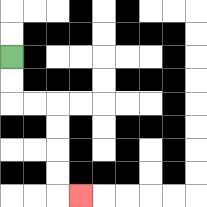{'start': '[0, 2]', 'end': '[3, 8]', 'path_directions': 'D,D,R,R,D,D,D,D,R', 'path_coordinates': '[[0, 2], [0, 3], [0, 4], [1, 4], [2, 4], [2, 5], [2, 6], [2, 7], [2, 8], [3, 8]]'}